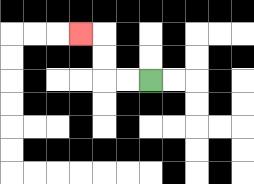{'start': '[6, 3]', 'end': '[3, 1]', 'path_directions': 'L,L,U,U,L', 'path_coordinates': '[[6, 3], [5, 3], [4, 3], [4, 2], [4, 1], [3, 1]]'}